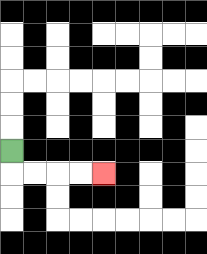{'start': '[0, 6]', 'end': '[4, 7]', 'path_directions': 'D,R,R,R,R', 'path_coordinates': '[[0, 6], [0, 7], [1, 7], [2, 7], [3, 7], [4, 7]]'}